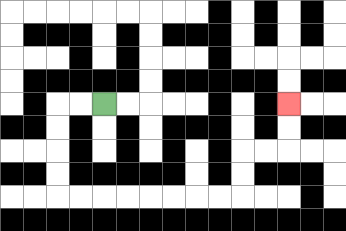{'start': '[4, 4]', 'end': '[12, 4]', 'path_directions': 'L,L,D,D,D,D,R,R,R,R,R,R,R,R,U,U,R,R,U,U', 'path_coordinates': '[[4, 4], [3, 4], [2, 4], [2, 5], [2, 6], [2, 7], [2, 8], [3, 8], [4, 8], [5, 8], [6, 8], [7, 8], [8, 8], [9, 8], [10, 8], [10, 7], [10, 6], [11, 6], [12, 6], [12, 5], [12, 4]]'}